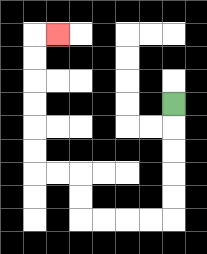{'start': '[7, 4]', 'end': '[2, 1]', 'path_directions': 'D,D,D,D,D,L,L,L,L,U,U,L,L,U,U,U,U,U,U,R', 'path_coordinates': '[[7, 4], [7, 5], [7, 6], [7, 7], [7, 8], [7, 9], [6, 9], [5, 9], [4, 9], [3, 9], [3, 8], [3, 7], [2, 7], [1, 7], [1, 6], [1, 5], [1, 4], [1, 3], [1, 2], [1, 1], [2, 1]]'}